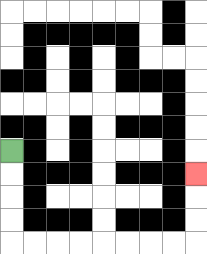{'start': '[0, 6]', 'end': '[8, 7]', 'path_directions': 'D,D,D,D,R,R,R,R,R,R,R,R,U,U,U', 'path_coordinates': '[[0, 6], [0, 7], [0, 8], [0, 9], [0, 10], [1, 10], [2, 10], [3, 10], [4, 10], [5, 10], [6, 10], [7, 10], [8, 10], [8, 9], [8, 8], [8, 7]]'}